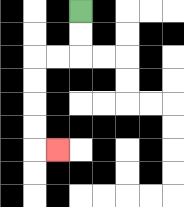{'start': '[3, 0]', 'end': '[2, 6]', 'path_directions': 'D,D,L,L,D,D,D,D,R', 'path_coordinates': '[[3, 0], [3, 1], [3, 2], [2, 2], [1, 2], [1, 3], [1, 4], [1, 5], [1, 6], [2, 6]]'}